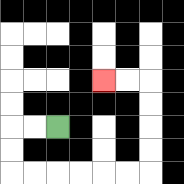{'start': '[2, 5]', 'end': '[4, 3]', 'path_directions': 'L,L,D,D,R,R,R,R,R,R,U,U,U,U,L,L', 'path_coordinates': '[[2, 5], [1, 5], [0, 5], [0, 6], [0, 7], [1, 7], [2, 7], [3, 7], [4, 7], [5, 7], [6, 7], [6, 6], [6, 5], [6, 4], [6, 3], [5, 3], [4, 3]]'}